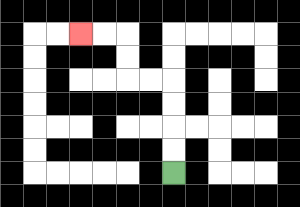{'start': '[7, 7]', 'end': '[3, 1]', 'path_directions': 'U,U,U,U,L,L,U,U,L,L', 'path_coordinates': '[[7, 7], [7, 6], [7, 5], [7, 4], [7, 3], [6, 3], [5, 3], [5, 2], [5, 1], [4, 1], [3, 1]]'}